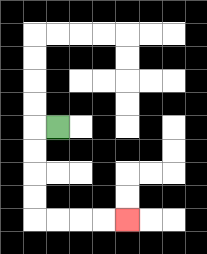{'start': '[2, 5]', 'end': '[5, 9]', 'path_directions': 'L,D,D,D,D,R,R,R,R', 'path_coordinates': '[[2, 5], [1, 5], [1, 6], [1, 7], [1, 8], [1, 9], [2, 9], [3, 9], [4, 9], [5, 9]]'}